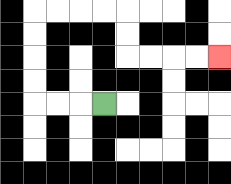{'start': '[4, 4]', 'end': '[9, 2]', 'path_directions': 'L,L,L,U,U,U,U,R,R,R,R,D,D,R,R,R,R', 'path_coordinates': '[[4, 4], [3, 4], [2, 4], [1, 4], [1, 3], [1, 2], [1, 1], [1, 0], [2, 0], [3, 0], [4, 0], [5, 0], [5, 1], [5, 2], [6, 2], [7, 2], [8, 2], [9, 2]]'}